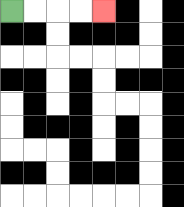{'start': '[0, 0]', 'end': '[4, 0]', 'path_directions': 'R,R,R,R', 'path_coordinates': '[[0, 0], [1, 0], [2, 0], [3, 0], [4, 0]]'}